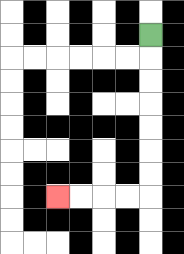{'start': '[6, 1]', 'end': '[2, 8]', 'path_directions': 'D,D,D,D,D,D,D,L,L,L,L', 'path_coordinates': '[[6, 1], [6, 2], [6, 3], [6, 4], [6, 5], [6, 6], [6, 7], [6, 8], [5, 8], [4, 8], [3, 8], [2, 8]]'}